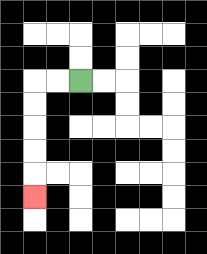{'start': '[3, 3]', 'end': '[1, 8]', 'path_directions': 'L,L,D,D,D,D,D', 'path_coordinates': '[[3, 3], [2, 3], [1, 3], [1, 4], [1, 5], [1, 6], [1, 7], [1, 8]]'}